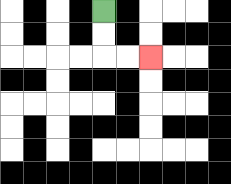{'start': '[4, 0]', 'end': '[6, 2]', 'path_directions': 'D,D,R,R', 'path_coordinates': '[[4, 0], [4, 1], [4, 2], [5, 2], [6, 2]]'}